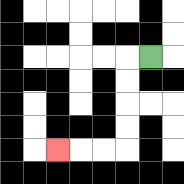{'start': '[6, 2]', 'end': '[2, 6]', 'path_directions': 'L,D,D,D,D,L,L,L', 'path_coordinates': '[[6, 2], [5, 2], [5, 3], [5, 4], [5, 5], [5, 6], [4, 6], [3, 6], [2, 6]]'}